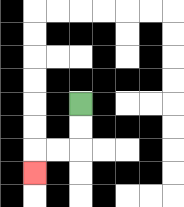{'start': '[3, 4]', 'end': '[1, 7]', 'path_directions': 'D,D,L,L,D', 'path_coordinates': '[[3, 4], [3, 5], [3, 6], [2, 6], [1, 6], [1, 7]]'}